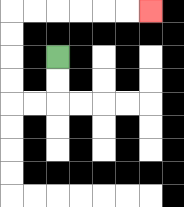{'start': '[2, 2]', 'end': '[6, 0]', 'path_directions': 'D,D,L,L,U,U,U,U,R,R,R,R,R,R', 'path_coordinates': '[[2, 2], [2, 3], [2, 4], [1, 4], [0, 4], [0, 3], [0, 2], [0, 1], [0, 0], [1, 0], [2, 0], [3, 0], [4, 0], [5, 0], [6, 0]]'}